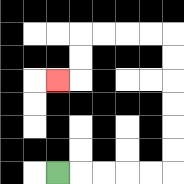{'start': '[2, 7]', 'end': '[2, 3]', 'path_directions': 'R,R,R,R,R,U,U,U,U,U,U,L,L,L,L,D,D,L', 'path_coordinates': '[[2, 7], [3, 7], [4, 7], [5, 7], [6, 7], [7, 7], [7, 6], [7, 5], [7, 4], [7, 3], [7, 2], [7, 1], [6, 1], [5, 1], [4, 1], [3, 1], [3, 2], [3, 3], [2, 3]]'}